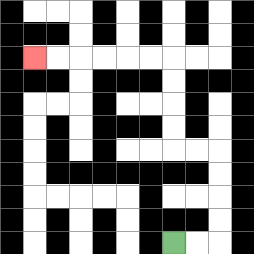{'start': '[7, 10]', 'end': '[1, 2]', 'path_directions': 'R,R,U,U,U,U,L,L,U,U,U,U,L,L,L,L,L,L', 'path_coordinates': '[[7, 10], [8, 10], [9, 10], [9, 9], [9, 8], [9, 7], [9, 6], [8, 6], [7, 6], [7, 5], [7, 4], [7, 3], [7, 2], [6, 2], [5, 2], [4, 2], [3, 2], [2, 2], [1, 2]]'}